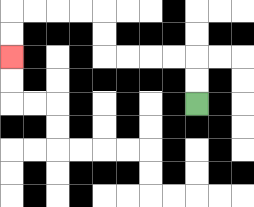{'start': '[8, 4]', 'end': '[0, 2]', 'path_directions': 'U,U,L,L,L,L,U,U,L,L,L,L,D,D', 'path_coordinates': '[[8, 4], [8, 3], [8, 2], [7, 2], [6, 2], [5, 2], [4, 2], [4, 1], [4, 0], [3, 0], [2, 0], [1, 0], [0, 0], [0, 1], [0, 2]]'}